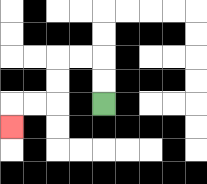{'start': '[4, 4]', 'end': '[0, 5]', 'path_directions': 'U,U,L,L,D,D,L,L,D', 'path_coordinates': '[[4, 4], [4, 3], [4, 2], [3, 2], [2, 2], [2, 3], [2, 4], [1, 4], [0, 4], [0, 5]]'}